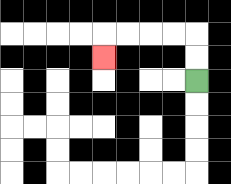{'start': '[8, 3]', 'end': '[4, 2]', 'path_directions': 'U,U,L,L,L,L,D', 'path_coordinates': '[[8, 3], [8, 2], [8, 1], [7, 1], [6, 1], [5, 1], [4, 1], [4, 2]]'}